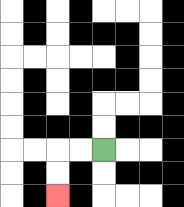{'start': '[4, 6]', 'end': '[2, 8]', 'path_directions': 'L,L,D,D', 'path_coordinates': '[[4, 6], [3, 6], [2, 6], [2, 7], [2, 8]]'}